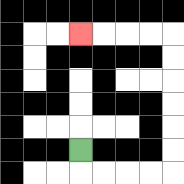{'start': '[3, 6]', 'end': '[3, 1]', 'path_directions': 'D,R,R,R,R,U,U,U,U,U,U,L,L,L,L', 'path_coordinates': '[[3, 6], [3, 7], [4, 7], [5, 7], [6, 7], [7, 7], [7, 6], [7, 5], [7, 4], [7, 3], [7, 2], [7, 1], [6, 1], [5, 1], [4, 1], [3, 1]]'}